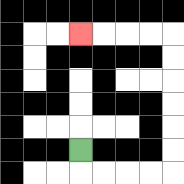{'start': '[3, 6]', 'end': '[3, 1]', 'path_directions': 'D,R,R,R,R,U,U,U,U,U,U,L,L,L,L', 'path_coordinates': '[[3, 6], [3, 7], [4, 7], [5, 7], [6, 7], [7, 7], [7, 6], [7, 5], [7, 4], [7, 3], [7, 2], [7, 1], [6, 1], [5, 1], [4, 1], [3, 1]]'}